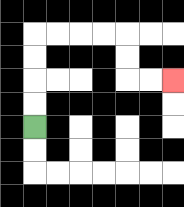{'start': '[1, 5]', 'end': '[7, 3]', 'path_directions': 'U,U,U,U,R,R,R,R,D,D,R,R', 'path_coordinates': '[[1, 5], [1, 4], [1, 3], [1, 2], [1, 1], [2, 1], [3, 1], [4, 1], [5, 1], [5, 2], [5, 3], [6, 3], [7, 3]]'}